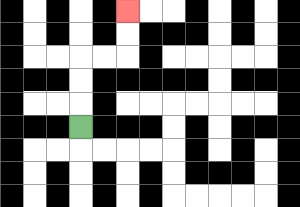{'start': '[3, 5]', 'end': '[5, 0]', 'path_directions': 'U,U,U,R,R,U,U', 'path_coordinates': '[[3, 5], [3, 4], [3, 3], [3, 2], [4, 2], [5, 2], [5, 1], [5, 0]]'}